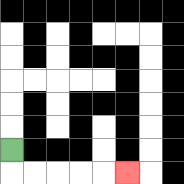{'start': '[0, 6]', 'end': '[5, 7]', 'path_directions': 'D,R,R,R,R,R', 'path_coordinates': '[[0, 6], [0, 7], [1, 7], [2, 7], [3, 7], [4, 7], [5, 7]]'}